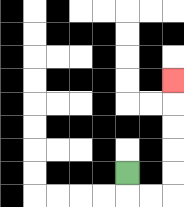{'start': '[5, 7]', 'end': '[7, 3]', 'path_directions': 'D,R,R,U,U,U,U,U', 'path_coordinates': '[[5, 7], [5, 8], [6, 8], [7, 8], [7, 7], [7, 6], [7, 5], [7, 4], [7, 3]]'}